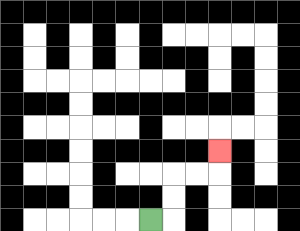{'start': '[6, 9]', 'end': '[9, 6]', 'path_directions': 'R,U,U,R,R,U', 'path_coordinates': '[[6, 9], [7, 9], [7, 8], [7, 7], [8, 7], [9, 7], [9, 6]]'}